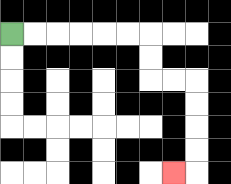{'start': '[0, 1]', 'end': '[7, 7]', 'path_directions': 'R,R,R,R,R,R,D,D,R,R,D,D,D,D,L', 'path_coordinates': '[[0, 1], [1, 1], [2, 1], [3, 1], [4, 1], [5, 1], [6, 1], [6, 2], [6, 3], [7, 3], [8, 3], [8, 4], [8, 5], [8, 6], [8, 7], [7, 7]]'}